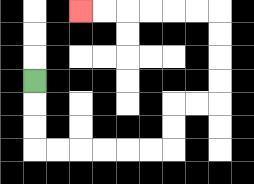{'start': '[1, 3]', 'end': '[3, 0]', 'path_directions': 'D,D,D,R,R,R,R,R,R,U,U,R,R,U,U,U,U,L,L,L,L,L,L', 'path_coordinates': '[[1, 3], [1, 4], [1, 5], [1, 6], [2, 6], [3, 6], [4, 6], [5, 6], [6, 6], [7, 6], [7, 5], [7, 4], [8, 4], [9, 4], [9, 3], [9, 2], [9, 1], [9, 0], [8, 0], [7, 0], [6, 0], [5, 0], [4, 0], [3, 0]]'}